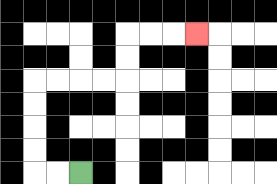{'start': '[3, 7]', 'end': '[8, 1]', 'path_directions': 'L,L,U,U,U,U,R,R,R,R,U,U,R,R,R', 'path_coordinates': '[[3, 7], [2, 7], [1, 7], [1, 6], [1, 5], [1, 4], [1, 3], [2, 3], [3, 3], [4, 3], [5, 3], [5, 2], [5, 1], [6, 1], [7, 1], [8, 1]]'}